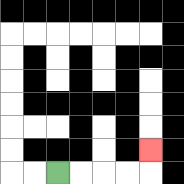{'start': '[2, 7]', 'end': '[6, 6]', 'path_directions': 'R,R,R,R,U', 'path_coordinates': '[[2, 7], [3, 7], [4, 7], [5, 7], [6, 7], [6, 6]]'}